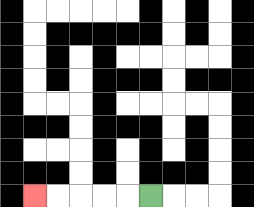{'start': '[6, 8]', 'end': '[1, 8]', 'path_directions': 'L,L,L,L,L', 'path_coordinates': '[[6, 8], [5, 8], [4, 8], [3, 8], [2, 8], [1, 8]]'}